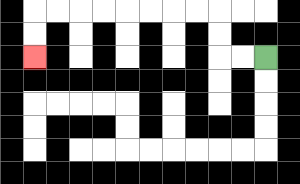{'start': '[11, 2]', 'end': '[1, 2]', 'path_directions': 'L,L,U,U,L,L,L,L,L,L,L,L,D,D', 'path_coordinates': '[[11, 2], [10, 2], [9, 2], [9, 1], [9, 0], [8, 0], [7, 0], [6, 0], [5, 0], [4, 0], [3, 0], [2, 0], [1, 0], [1, 1], [1, 2]]'}